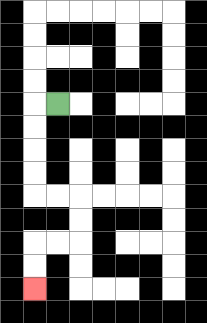{'start': '[2, 4]', 'end': '[1, 12]', 'path_directions': 'L,D,D,D,D,R,R,D,D,L,L,D,D', 'path_coordinates': '[[2, 4], [1, 4], [1, 5], [1, 6], [1, 7], [1, 8], [2, 8], [3, 8], [3, 9], [3, 10], [2, 10], [1, 10], [1, 11], [1, 12]]'}